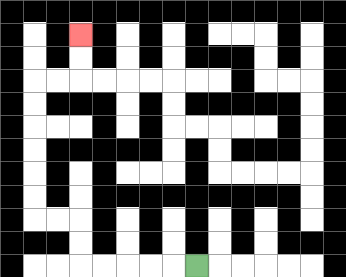{'start': '[8, 11]', 'end': '[3, 1]', 'path_directions': 'L,L,L,L,L,U,U,L,L,U,U,U,U,U,U,R,R,U,U', 'path_coordinates': '[[8, 11], [7, 11], [6, 11], [5, 11], [4, 11], [3, 11], [3, 10], [3, 9], [2, 9], [1, 9], [1, 8], [1, 7], [1, 6], [1, 5], [1, 4], [1, 3], [2, 3], [3, 3], [3, 2], [3, 1]]'}